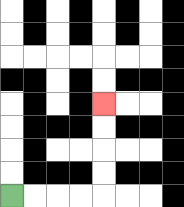{'start': '[0, 8]', 'end': '[4, 4]', 'path_directions': 'R,R,R,R,U,U,U,U', 'path_coordinates': '[[0, 8], [1, 8], [2, 8], [3, 8], [4, 8], [4, 7], [4, 6], [4, 5], [4, 4]]'}